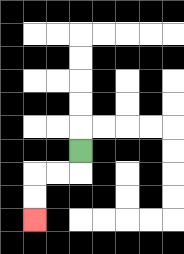{'start': '[3, 6]', 'end': '[1, 9]', 'path_directions': 'D,L,L,D,D', 'path_coordinates': '[[3, 6], [3, 7], [2, 7], [1, 7], [1, 8], [1, 9]]'}